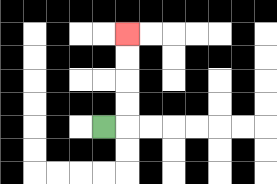{'start': '[4, 5]', 'end': '[5, 1]', 'path_directions': 'R,U,U,U,U', 'path_coordinates': '[[4, 5], [5, 5], [5, 4], [5, 3], [5, 2], [5, 1]]'}